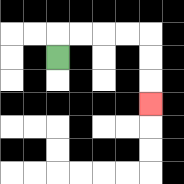{'start': '[2, 2]', 'end': '[6, 4]', 'path_directions': 'U,R,R,R,R,D,D,D', 'path_coordinates': '[[2, 2], [2, 1], [3, 1], [4, 1], [5, 1], [6, 1], [6, 2], [6, 3], [6, 4]]'}